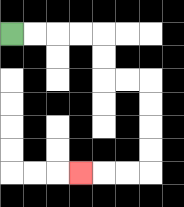{'start': '[0, 1]', 'end': '[3, 7]', 'path_directions': 'R,R,R,R,D,D,R,R,D,D,D,D,L,L,L', 'path_coordinates': '[[0, 1], [1, 1], [2, 1], [3, 1], [4, 1], [4, 2], [4, 3], [5, 3], [6, 3], [6, 4], [6, 5], [6, 6], [6, 7], [5, 7], [4, 7], [3, 7]]'}